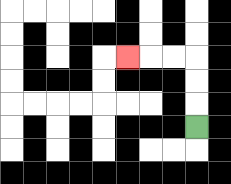{'start': '[8, 5]', 'end': '[5, 2]', 'path_directions': 'U,U,U,L,L,L', 'path_coordinates': '[[8, 5], [8, 4], [8, 3], [8, 2], [7, 2], [6, 2], [5, 2]]'}